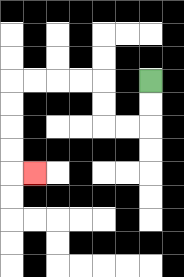{'start': '[6, 3]', 'end': '[1, 7]', 'path_directions': 'D,D,L,L,U,U,L,L,L,L,D,D,D,D,R', 'path_coordinates': '[[6, 3], [6, 4], [6, 5], [5, 5], [4, 5], [4, 4], [4, 3], [3, 3], [2, 3], [1, 3], [0, 3], [0, 4], [0, 5], [0, 6], [0, 7], [1, 7]]'}